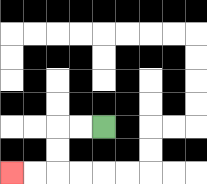{'start': '[4, 5]', 'end': '[0, 7]', 'path_directions': 'L,L,D,D,L,L', 'path_coordinates': '[[4, 5], [3, 5], [2, 5], [2, 6], [2, 7], [1, 7], [0, 7]]'}